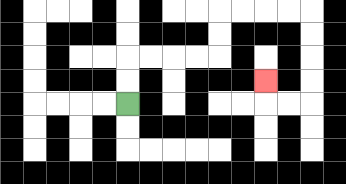{'start': '[5, 4]', 'end': '[11, 3]', 'path_directions': 'U,U,R,R,R,R,U,U,R,R,R,R,D,D,D,D,L,L,U', 'path_coordinates': '[[5, 4], [5, 3], [5, 2], [6, 2], [7, 2], [8, 2], [9, 2], [9, 1], [9, 0], [10, 0], [11, 0], [12, 0], [13, 0], [13, 1], [13, 2], [13, 3], [13, 4], [12, 4], [11, 4], [11, 3]]'}